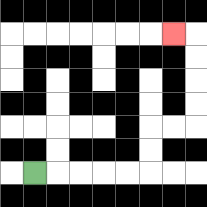{'start': '[1, 7]', 'end': '[7, 1]', 'path_directions': 'R,R,R,R,R,U,U,R,R,U,U,U,U,L', 'path_coordinates': '[[1, 7], [2, 7], [3, 7], [4, 7], [5, 7], [6, 7], [6, 6], [6, 5], [7, 5], [8, 5], [8, 4], [8, 3], [8, 2], [8, 1], [7, 1]]'}